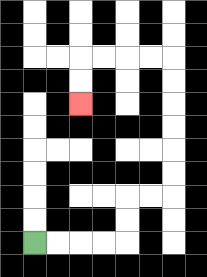{'start': '[1, 10]', 'end': '[3, 4]', 'path_directions': 'R,R,R,R,U,U,R,R,U,U,U,U,U,U,L,L,L,L,D,D', 'path_coordinates': '[[1, 10], [2, 10], [3, 10], [4, 10], [5, 10], [5, 9], [5, 8], [6, 8], [7, 8], [7, 7], [7, 6], [7, 5], [7, 4], [7, 3], [7, 2], [6, 2], [5, 2], [4, 2], [3, 2], [3, 3], [3, 4]]'}